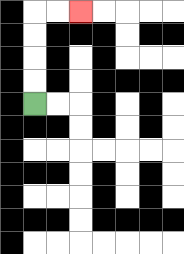{'start': '[1, 4]', 'end': '[3, 0]', 'path_directions': 'U,U,U,U,R,R', 'path_coordinates': '[[1, 4], [1, 3], [1, 2], [1, 1], [1, 0], [2, 0], [3, 0]]'}